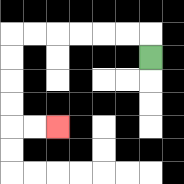{'start': '[6, 2]', 'end': '[2, 5]', 'path_directions': 'U,L,L,L,L,L,L,D,D,D,D,R,R', 'path_coordinates': '[[6, 2], [6, 1], [5, 1], [4, 1], [3, 1], [2, 1], [1, 1], [0, 1], [0, 2], [0, 3], [0, 4], [0, 5], [1, 5], [2, 5]]'}